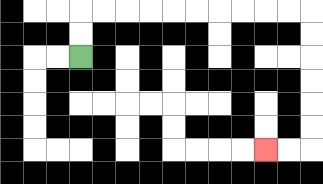{'start': '[3, 2]', 'end': '[11, 6]', 'path_directions': 'U,U,R,R,R,R,R,R,R,R,R,R,D,D,D,D,D,D,L,L', 'path_coordinates': '[[3, 2], [3, 1], [3, 0], [4, 0], [5, 0], [6, 0], [7, 0], [8, 0], [9, 0], [10, 0], [11, 0], [12, 0], [13, 0], [13, 1], [13, 2], [13, 3], [13, 4], [13, 5], [13, 6], [12, 6], [11, 6]]'}